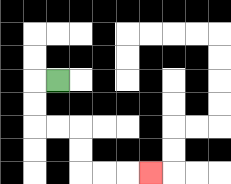{'start': '[2, 3]', 'end': '[6, 7]', 'path_directions': 'L,D,D,R,R,D,D,R,R,R', 'path_coordinates': '[[2, 3], [1, 3], [1, 4], [1, 5], [2, 5], [3, 5], [3, 6], [3, 7], [4, 7], [5, 7], [6, 7]]'}